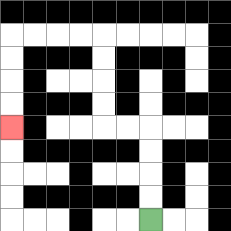{'start': '[6, 9]', 'end': '[0, 5]', 'path_directions': 'U,U,U,U,L,L,U,U,U,U,L,L,L,L,D,D,D,D', 'path_coordinates': '[[6, 9], [6, 8], [6, 7], [6, 6], [6, 5], [5, 5], [4, 5], [4, 4], [4, 3], [4, 2], [4, 1], [3, 1], [2, 1], [1, 1], [0, 1], [0, 2], [0, 3], [0, 4], [0, 5]]'}